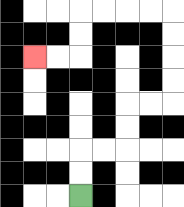{'start': '[3, 8]', 'end': '[1, 2]', 'path_directions': 'U,U,R,R,U,U,R,R,U,U,U,U,L,L,L,L,D,D,L,L', 'path_coordinates': '[[3, 8], [3, 7], [3, 6], [4, 6], [5, 6], [5, 5], [5, 4], [6, 4], [7, 4], [7, 3], [7, 2], [7, 1], [7, 0], [6, 0], [5, 0], [4, 0], [3, 0], [3, 1], [3, 2], [2, 2], [1, 2]]'}